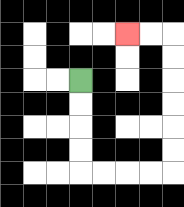{'start': '[3, 3]', 'end': '[5, 1]', 'path_directions': 'D,D,D,D,R,R,R,R,U,U,U,U,U,U,L,L', 'path_coordinates': '[[3, 3], [3, 4], [3, 5], [3, 6], [3, 7], [4, 7], [5, 7], [6, 7], [7, 7], [7, 6], [7, 5], [7, 4], [7, 3], [7, 2], [7, 1], [6, 1], [5, 1]]'}